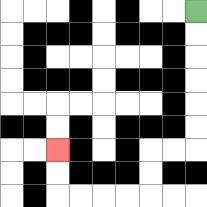{'start': '[8, 0]', 'end': '[2, 6]', 'path_directions': 'D,D,D,D,D,D,L,L,D,D,L,L,L,L,U,U', 'path_coordinates': '[[8, 0], [8, 1], [8, 2], [8, 3], [8, 4], [8, 5], [8, 6], [7, 6], [6, 6], [6, 7], [6, 8], [5, 8], [4, 8], [3, 8], [2, 8], [2, 7], [2, 6]]'}